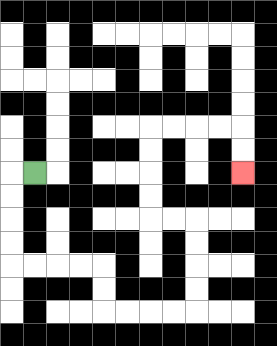{'start': '[1, 7]', 'end': '[10, 7]', 'path_directions': 'L,D,D,D,D,R,R,R,R,D,D,R,R,R,R,U,U,U,U,L,L,U,U,U,U,R,R,R,R,D,D', 'path_coordinates': '[[1, 7], [0, 7], [0, 8], [0, 9], [0, 10], [0, 11], [1, 11], [2, 11], [3, 11], [4, 11], [4, 12], [4, 13], [5, 13], [6, 13], [7, 13], [8, 13], [8, 12], [8, 11], [8, 10], [8, 9], [7, 9], [6, 9], [6, 8], [6, 7], [6, 6], [6, 5], [7, 5], [8, 5], [9, 5], [10, 5], [10, 6], [10, 7]]'}